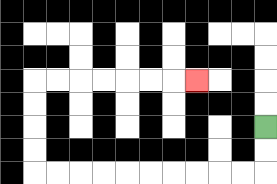{'start': '[11, 5]', 'end': '[8, 3]', 'path_directions': 'D,D,L,L,L,L,L,L,L,L,L,L,U,U,U,U,R,R,R,R,R,R,R', 'path_coordinates': '[[11, 5], [11, 6], [11, 7], [10, 7], [9, 7], [8, 7], [7, 7], [6, 7], [5, 7], [4, 7], [3, 7], [2, 7], [1, 7], [1, 6], [1, 5], [1, 4], [1, 3], [2, 3], [3, 3], [4, 3], [5, 3], [6, 3], [7, 3], [8, 3]]'}